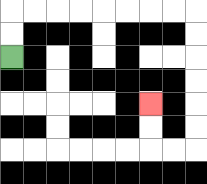{'start': '[0, 2]', 'end': '[6, 4]', 'path_directions': 'U,U,R,R,R,R,R,R,R,R,D,D,D,D,D,D,L,L,U,U', 'path_coordinates': '[[0, 2], [0, 1], [0, 0], [1, 0], [2, 0], [3, 0], [4, 0], [5, 0], [6, 0], [7, 0], [8, 0], [8, 1], [8, 2], [8, 3], [8, 4], [8, 5], [8, 6], [7, 6], [6, 6], [6, 5], [6, 4]]'}